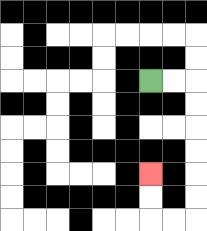{'start': '[6, 3]', 'end': '[6, 7]', 'path_directions': 'R,R,D,D,D,D,D,D,L,L,U,U', 'path_coordinates': '[[6, 3], [7, 3], [8, 3], [8, 4], [8, 5], [8, 6], [8, 7], [8, 8], [8, 9], [7, 9], [6, 9], [6, 8], [6, 7]]'}